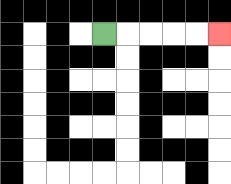{'start': '[4, 1]', 'end': '[9, 1]', 'path_directions': 'R,R,R,R,R', 'path_coordinates': '[[4, 1], [5, 1], [6, 1], [7, 1], [8, 1], [9, 1]]'}